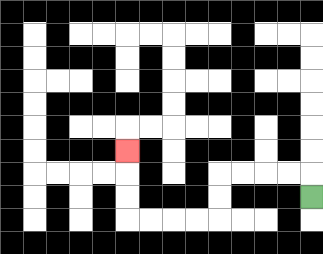{'start': '[13, 8]', 'end': '[5, 6]', 'path_directions': 'U,L,L,L,L,D,D,L,L,L,L,U,U,U', 'path_coordinates': '[[13, 8], [13, 7], [12, 7], [11, 7], [10, 7], [9, 7], [9, 8], [9, 9], [8, 9], [7, 9], [6, 9], [5, 9], [5, 8], [5, 7], [5, 6]]'}